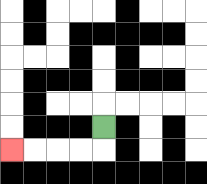{'start': '[4, 5]', 'end': '[0, 6]', 'path_directions': 'D,L,L,L,L', 'path_coordinates': '[[4, 5], [4, 6], [3, 6], [2, 6], [1, 6], [0, 6]]'}